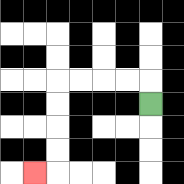{'start': '[6, 4]', 'end': '[1, 7]', 'path_directions': 'U,L,L,L,L,D,D,D,D,L', 'path_coordinates': '[[6, 4], [6, 3], [5, 3], [4, 3], [3, 3], [2, 3], [2, 4], [2, 5], [2, 6], [2, 7], [1, 7]]'}